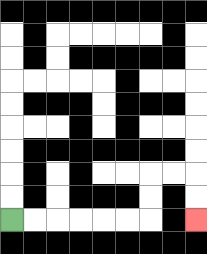{'start': '[0, 9]', 'end': '[8, 9]', 'path_directions': 'R,R,R,R,R,R,U,U,R,R,D,D', 'path_coordinates': '[[0, 9], [1, 9], [2, 9], [3, 9], [4, 9], [5, 9], [6, 9], [6, 8], [6, 7], [7, 7], [8, 7], [8, 8], [8, 9]]'}